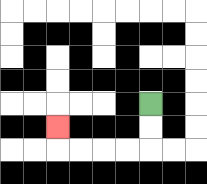{'start': '[6, 4]', 'end': '[2, 5]', 'path_directions': 'D,D,L,L,L,L,U', 'path_coordinates': '[[6, 4], [6, 5], [6, 6], [5, 6], [4, 6], [3, 6], [2, 6], [2, 5]]'}